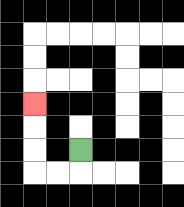{'start': '[3, 6]', 'end': '[1, 4]', 'path_directions': 'D,L,L,U,U,U', 'path_coordinates': '[[3, 6], [3, 7], [2, 7], [1, 7], [1, 6], [1, 5], [1, 4]]'}